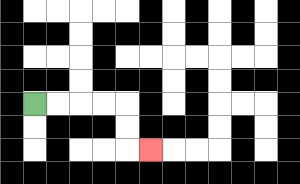{'start': '[1, 4]', 'end': '[6, 6]', 'path_directions': 'R,R,R,R,D,D,R', 'path_coordinates': '[[1, 4], [2, 4], [3, 4], [4, 4], [5, 4], [5, 5], [5, 6], [6, 6]]'}